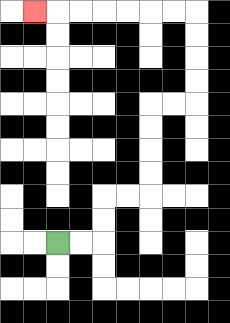{'start': '[2, 10]', 'end': '[1, 0]', 'path_directions': 'R,R,U,U,R,R,U,U,U,U,R,R,U,U,U,U,L,L,L,L,L,L,L', 'path_coordinates': '[[2, 10], [3, 10], [4, 10], [4, 9], [4, 8], [5, 8], [6, 8], [6, 7], [6, 6], [6, 5], [6, 4], [7, 4], [8, 4], [8, 3], [8, 2], [8, 1], [8, 0], [7, 0], [6, 0], [5, 0], [4, 0], [3, 0], [2, 0], [1, 0]]'}